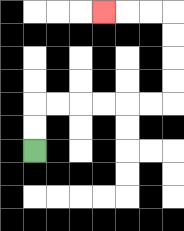{'start': '[1, 6]', 'end': '[4, 0]', 'path_directions': 'U,U,R,R,R,R,R,R,U,U,U,U,L,L,L', 'path_coordinates': '[[1, 6], [1, 5], [1, 4], [2, 4], [3, 4], [4, 4], [5, 4], [6, 4], [7, 4], [7, 3], [7, 2], [7, 1], [7, 0], [6, 0], [5, 0], [4, 0]]'}